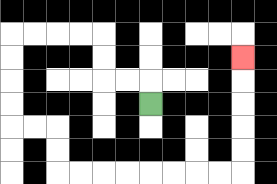{'start': '[6, 4]', 'end': '[10, 2]', 'path_directions': 'U,L,L,U,U,L,L,L,L,D,D,D,D,R,R,D,D,R,R,R,R,R,R,R,R,U,U,U,U,U', 'path_coordinates': '[[6, 4], [6, 3], [5, 3], [4, 3], [4, 2], [4, 1], [3, 1], [2, 1], [1, 1], [0, 1], [0, 2], [0, 3], [0, 4], [0, 5], [1, 5], [2, 5], [2, 6], [2, 7], [3, 7], [4, 7], [5, 7], [6, 7], [7, 7], [8, 7], [9, 7], [10, 7], [10, 6], [10, 5], [10, 4], [10, 3], [10, 2]]'}